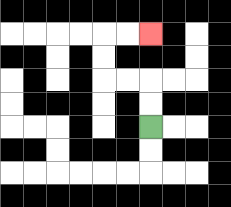{'start': '[6, 5]', 'end': '[6, 1]', 'path_directions': 'U,U,L,L,U,U,R,R', 'path_coordinates': '[[6, 5], [6, 4], [6, 3], [5, 3], [4, 3], [4, 2], [4, 1], [5, 1], [6, 1]]'}